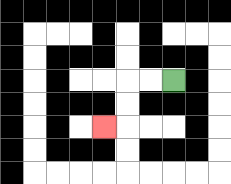{'start': '[7, 3]', 'end': '[4, 5]', 'path_directions': 'L,L,D,D,L', 'path_coordinates': '[[7, 3], [6, 3], [5, 3], [5, 4], [5, 5], [4, 5]]'}